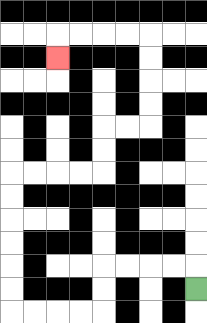{'start': '[8, 12]', 'end': '[2, 2]', 'path_directions': 'U,L,L,L,L,D,D,L,L,L,L,U,U,U,U,U,U,R,R,R,R,U,U,R,R,U,U,U,U,L,L,L,L,D', 'path_coordinates': '[[8, 12], [8, 11], [7, 11], [6, 11], [5, 11], [4, 11], [4, 12], [4, 13], [3, 13], [2, 13], [1, 13], [0, 13], [0, 12], [0, 11], [0, 10], [0, 9], [0, 8], [0, 7], [1, 7], [2, 7], [3, 7], [4, 7], [4, 6], [4, 5], [5, 5], [6, 5], [6, 4], [6, 3], [6, 2], [6, 1], [5, 1], [4, 1], [3, 1], [2, 1], [2, 2]]'}